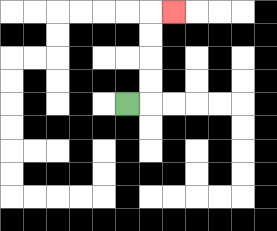{'start': '[5, 4]', 'end': '[7, 0]', 'path_directions': 'R,U,U,U,U,R', 'path_coordinates': '[[5, 4], [6, 4], [6, 3], [6, 2], [6, 1], [6, 0], [7, 0]]'}